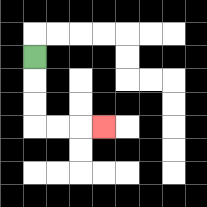{'start': '[1, 2]', 'end': '[4, 5]', 'path_directions': 'D,D,D,R,R,R', 'path_coordinates': '[[1, 2], [1, 3], [1, 4], [1, 5], [2, 5], [3, 5], [4, 5]]'}